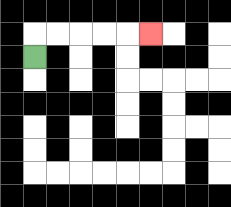{'start': '[1, 2]', 'end': '[6, 1]', 'path_directions': 'U,R,R,R,R,R', 'path_coordinates': '[[1, 2], [1, 1], [2, 1], [3, 1], [4, 1], [5, 1], [6, 1]]'}